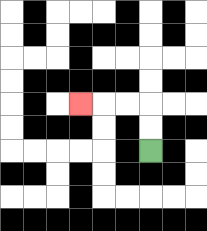{'start': '[6, 6]', 'end': '[3, 4]', 'path_directions': 'U,U,L,L,L', 'path_coordinates': '[[6, 6], [6, 5], [6, 4], [5, 4], [4, 4], [3, 4]]'}